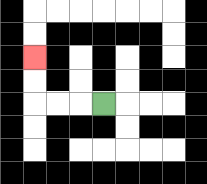{'start': '[4, 4]', 'end': '[1, 2]', 'path_directions': 'L,L,L,U,U', 'path_coordinates': '[[4, 4], [3, 4], [2, 4], [1, 4], [1, 3], [1, 2]]'}